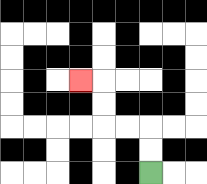{'start': '[6, 7]', 'end': '[3, 3]', 'path_directions': 'U,U,L,L,U,U,L', 'path_coordinates': '[[6, 7], [6, 6], [6, 5], [5, 5], [4, 5], [4, 4], [4, 3], [3, 3]]'}